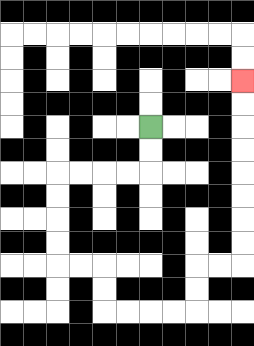{'start': '[6, 5]', 'end': '[10, 3]', 'path_directions': 'D,D,L,L,L,L,D,D,D,D,R,R,D,D,R,R,R,R,U,U,R,R,U,U,U,U,U,U,U,U', 'path_coordinates': '[[6, 5], [6, 6], [6, 7], [5, 7], [4, 7], [3, 7], [2, 7], [2, 8], [2, 9], [2, 10], [2, 11], [3, 11], [4, 11], [4, 12], [4, 13], [5, 13], [6, 13], [7, 13], [8, 13], [8, 12], [8, 11], [9, 11], [10, 11], [10, 10], [10, 9], [10, 8], [10, 7], [10, 6], [10, 5], [10, 4], [10, 3]]'}